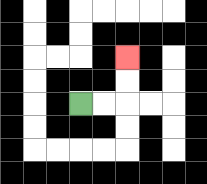{'start': '[3, 4]', 'end': '[5, 2]', 'path_directions': 'R,R,U,U', 'path_coordinates': '[[3, 4], [4, 4], [5, 4], [5, 3], [5, 2]]'}